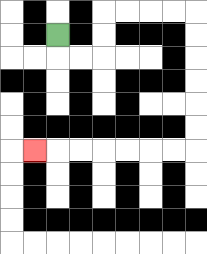{'start': '[2, 1]', 'end': '[1, 6]', 'path_directions': 'D,R,R,U,U,R,R,R,R,D,D,D,D,D,D,L,L,L,L,L,L,L', 'path_coordinates': '[[2, 1], [2, 2], [3, 2], [4, 2], [4, 1], [4, 0], [5, 0], [6, 0], [7, 0], [8, 0], [8, 1], [8, 2], [8, 3], [8, 4], [8, 5], [8, 6], [7, 6], [6, 6], [5, 6], [4, 6], [3, 6], [2, 6], [1, 6]]'}